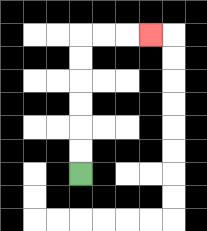{'start': '[3, 7]', 'end': '[6, 1]', 'path_directions': 'U,U,U,U,U,U,R,R,R', 'path_coordinates': '[[3, 7], [3, 6], [3, 5], [3, 4], [3, 3], [3, 2], [3, 1], [4, 1], [5, 1], [6, 1]]'}